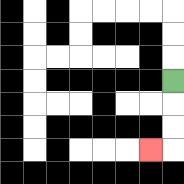{'start': '[7, 3]', 'end': '[6, 6]', 'path_directions': 'D,D,D,L', 'path_coordinates': '[[7, 3], [7, 4], [7, 5], [7, 6], [6, 6]]'}